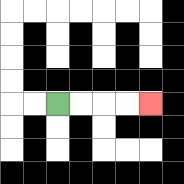{'start': '[2, 4]', 'end': '[6, 4]', 'path_directions': 'R,R,R,R', 'path_coordinates': '[[2, 4], [3, 4], [4, 4], [5, 4], [6, 4]]'}